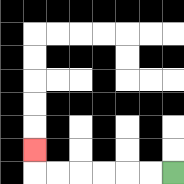{'start': '[7, 7]', 'end': '[1, 6]', 'path_directions': 'L,L,L,L,L,L,U', 'path_coordinates': '[[7, 7], [6, 7], [5, 7], [4, 7], [3, 7], [2, 7], [1, 7], [1, 6]]'}